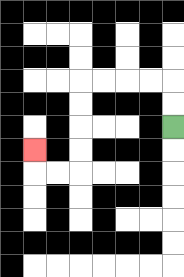{'start': '[7, 5]', 'end': '[1, 6]', 'path_directions': 'U,U,L,L,L,L,D,D,D,D,L,L,U', 'path_coordinates': '[[7, 5], [7, 4], [7, 3], [6, 3], [5, 3], [4, 3], [3, 3], [3, 4], [3, 5], [3, 6], [3, 7], [2, 7], [1, 7], [1, 6]]'}